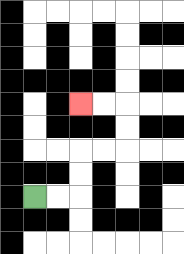{'start': '[1, 8]', 'end': '[3, 4]', 'path_directions': 'R,R,U,U,R,R,U,U,L,L', 'path_coordinates': '[[1, 8], [2, 8], [3, 8], [3, 7], [3, 6], [4, 6], [5, 6], [5, 5], [5, 4], [4, 4], [3, 4]]'}